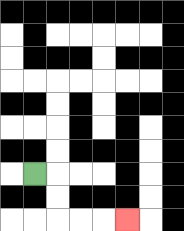{'start': '[1, 7]', 'end': '[5, 9]', 'path_directions': 'R,D,D,R,R,R', 'path_coordinates': '[[1, 7], [2, 7], [2, 8], [2, 9], [3, 9], [4, 9], [5, 9]]'}